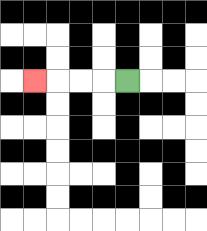{'start': '[5, 3]', 'end': '[1, 3]', 'path_directions': 'L,L,L,L', 'path_coordinates': '[[5, 3], [4, 3], [3, 3], [2, 3], [1, 3]]'}